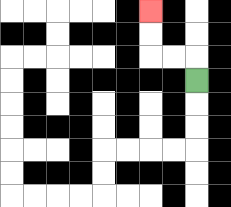{'start': '[8, 3]', 'end': '[6, 0]', 'path_directions': 'U,L,L,U,U', 'path_coordinates': '[[8, 3], [8, 2], [7, 2], [6, 2], [6, 1], [6, 0]]'}